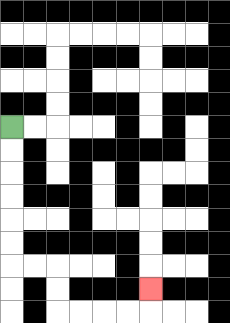{'start': '[0, 5]', 'end': '[6, 12]', 'path_directions': 'D,D,D,D,D,D,R,R,D,D,R,R,R,R,U', 'path_coordinates': '[[0, 5], [0, 6], [0, 7], [0, 8], [0, 9], [0, 10], [0, 11], [1, 11], [2, 11], [2, 12], [2, 13], [3, 13], [4, 13], [5, 13], [6, 13], [6, 12]]'}